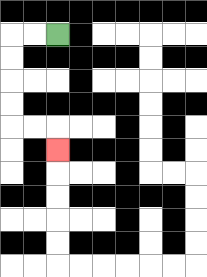{'start': '[2, 1]', 'end': '[2, 6]', 'path_directions': 'L,L,D,D,D,D,R,R,D', 'path_coordinates': '[[2, 1], [1, 1], [0, 1], [0, 2], [0, 3], [0, 4], [0, 5], [1, 5], [2, 5], [2, 6]]'}